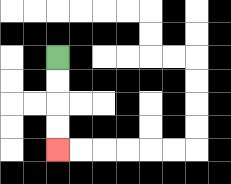{'start': '[2, 2]', 'end': '[2, 6]', 'path_directions': 'D,D,D,D', 'path_coordinates': '[[2, 2], [2, 3], [2, 4], [2, 5], [2, 6]]'}